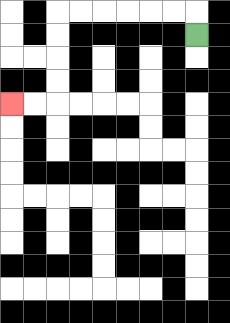{'start': '[8, 1]', 'end': '[0, 4]', 'path_directions': 'U,L,L,L,L,L,L,D,D,D,D,L,L', 'path_coordinates': '[[8, 1], [8, 0], [7, 0], [6, 0], [5, 0], [4, 0], [3, 0], [2, 0], [2, 1], [2, 2], [2, 3], [2, 4], [1, 4], [0, 4]]'}